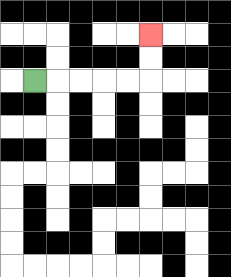{'start': '[1, 3]', 'end': '[6, 1]', 'path_directions': 'R,R,R,R,R,U,U', 'path_coordinates': '[[1, 3], [2, 3], [3, 3], [4, 3], [5, 3], [6, 3], [6, 2], [6, 1]]'}